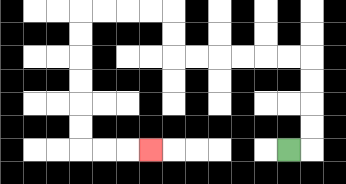{'start': '[12, 6]', 'end': '[6, 6]', 'path_directions': 'R,U,U,U,U,L,L,L,L,L,L,U,U,L,L,L,L,D,D,D,D,D,D,R,R,R', 'path_coordinates': '[[12, 6], [13, 6], [13, 5], [13, 4], [13, 3], [13, 2], [12, 2], [11, 2], [10, 2], [9, 2], [8, 2], [7, 2], [7, 1], [7, 0], [6, 0], [5, 0], [4, 0], [3, 0], [3, 1], [3, 2], [3, 3], [3, 4], [3, 5], [3, 6], [4, 6], [5, 6], [6, 6]]'}